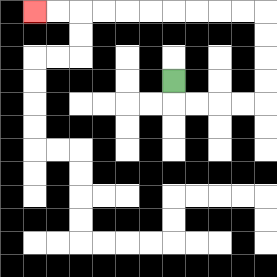{'start': '[7, 3]', 'end': '[1, 0]', 'path_directions': 'D,R,R,R,R,U,U,U,U,L,L,L,L,L,L,L,L,L,L', 'path_coordinates': '[[7, 3], [7, 4], [8, 4], [9, 4], [10, 4], [11, 4], [11, 3], [11, 2], [11, 1], [11, 0], [10, 0], [9, 0], [8, 0], [7, 0], [6, 0], [5, 0], [4, 0], [3, 0], [2, 0], [1, 0]]'}